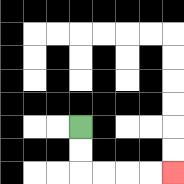{'start': '[3, 5]', 'end': '[7, 7]', 'path_directions': 'D,D,R,R,R,R', 'path_coordinates': '[[3, 5], [3, 6], [3, 7], [4, 7], [5, 7], [6, 7], [7, 7]]'}